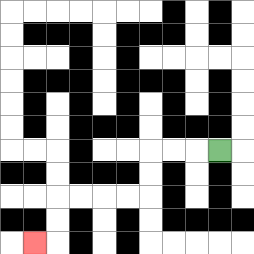{'start': '[9, 6]', 'end': '[1, 10]', 'path_directions': 'L,L,L,D,D,L,L,L,L,D,D,L', 'path_coordinates': '[[9, 6], [8, 6], [7, 6], [6, 6], [6, 7], [6, 8], [5, 8], [4, 8], [3, 8], [2, 8], [2, 9], [2, 10], [1, 10]]'}